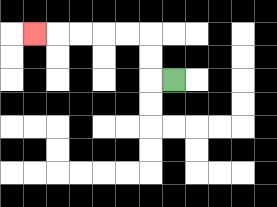{'start': '[7, 3]', 'end': '[1, 1]', 'path_directions': 'L,U,U,L,L,L,L,L', 'path_coordinates': '[[7, 3], [6, 3], [6, 2], [6, 1], [5, 1], [4, 1], [3, 1], [2, 1], [1, 1]]'}